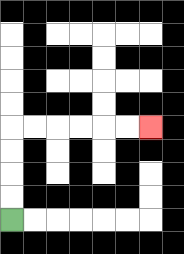{'start': '[0, 9]', 'end': '[6, 5]', 'path_directions': 'U,U,U,U,R,R,R,R,R,R', 'path_coordinates': '[[0, 9], [0, 8], [0, 7], [0, 6], [0, 5], [1, 5], [2, 5], [3, 5], [4, 5], [5, 5], [6, 5]]'}